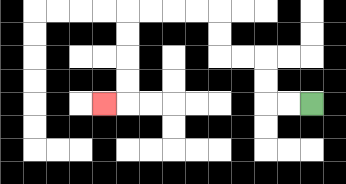{'start': '[13, 4]', 'end': '[4, 4]', 'path_directions': 'L,L,U,U,L,L,U,U,L,L,L,L,D,D,D,D,L', 'path_coordinates': '[[13, 4], [12, 4], [11, 4], [11, 3], [11, 2], [10, 2], [9, 2], [9, 1], [9, 0], [8, 0], [7, 0], [6, 0], [5, 0], [5, 1], [5, 2], [5, 3], [5, 4], [4, 4]]'}